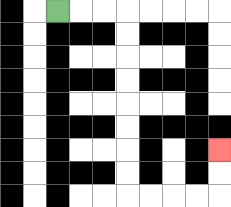{'start': '[2, 0]', 'end': '[9, 6]', 'path_directions': 'R,R,R,D,D,D,D,D,D,D,D,R,R,R,R,U,U', 'path_coordinates': '[[2, 0], [3, 0], [4, 0], [5, 0], [5, 1], [5, 2], [5, 3], [5, 4], [5, 5], [5, 6], [5, 7], [5, 8], [6, 8], [7, 8], [8, 8], [9, 8], [9, 7], [9, 6]]'}